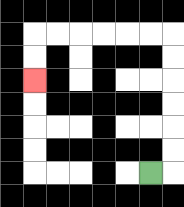{'start': '[6, 7]', 'end': '[1, 3]', 'path_directions': 'R,U,U,U,U,U,U,L,L,L,L,L,L,D,D', 'path_coordinates': '[[6, 7], [7, 7], [7, 6], [7, 5], [7, 4], [7, 3], [7, 2], [7, 1], [6, 1], [5, 1], [4, 1], [3, 1], [2, 1], [1, 1], [1, 2], [1, 3]]'}